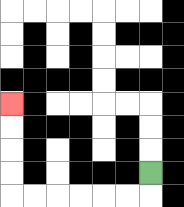{'start': '[6, 7]', 'end': '[0, 4]', 'path_directions': 'D,L,L,L,L,L,L,U,U,U,U', 'path_coordinates': '[[6, 7], [6, 8], [5, 8], [4, 8], [3, 8], [2, 8], [1, 8], [0, 8], [0, 7], [0, 6], [0, 5], [0, 4]]'}